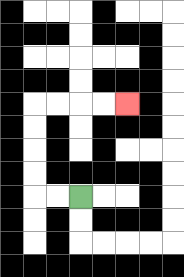{'start': '[3, 8]', 'end': '[5, 4]', 'path_directions': 'L,L,U,U,U,U,R,R,R,R', 'path_coordinates': '[[3, 8], [2, 8], [1, 8], [1, 7], [1, 6], [1, 5], [1, 4], [2, 4], [3, 4], [4, 4], [5, 4]]'}